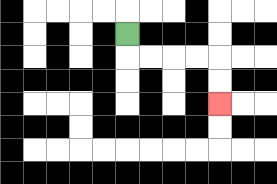{'start': '[5, 1]', 'end': '[9, 4]', 'path_directions': 'D,R,R,R,R,D,D', 'path_coordinates': '[[5, 1], [5, 2], [6, 2], [7, 2], [8, 2], [9, 2], [9, 3], [9, 4]]'}